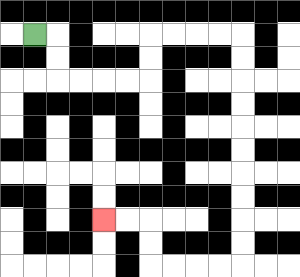{'start': '[1, 1]', 'end': '[4, 9]', 'path_directions': 'R,D,D,R,R,R,R,U,U,R,R,R,R,D,D,D,D,D,D,D,D,D,D,L,L,L,L,U,U,L,L', 'path_coordinates': '[[1, 1], [2, 1], [2, 2], [2, 3], [3, 3], [4, 3], [5, 3], [6, 3], [6, 2], [6, 1], [7, 1], [8, 1], [9, 1], [10, 1], [10, 2], [10, 3], [10, 4], [10, 5], [10, 6], [10, 7], [10, 8], [10, 9], [10, 10], [10, 11], [9, 11], [8, 11], [7, 11], [6, 11], [6, 10], [6, 9], [5, 9], [4, 9]]'}